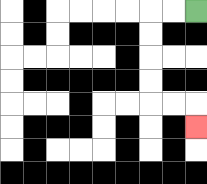{'start': '[8, 0]', 'end': '[8, 5]', 'path_directions': 'L,L,D,D,D,D,R,R,D', 'path_coordinates': '[[8, 0], [7, 0], [6, 0], [6, 1], [6, 2], [6, 3], [6, 4], [7, 4], [8, 4], [8, 5]]'}